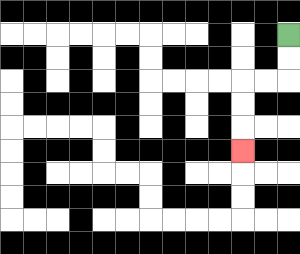{'start': '[12, 1]', 'end': '[10, 6]', 'path_directions': 'D,D,L,L,D,D,D', 'path_coordinates': '[[12, 1], [12, 2], [12, 3], [11, 3], [10, 3], [10, 4], [10, 5], [10, 6]]'}